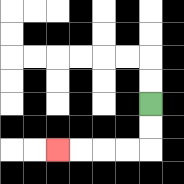{'start': '[6, 4]', 'end': '[2, 6]', 'path_directions': 'D,D,L,L,L,L', 'path_coordinates': '[[6, 4], [6, 5], [6, 6], [5, 6], [4, 6], [3, 6], [2, 6]]'}